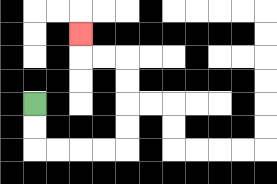{'start': '[1, 4]', 'end': '[3, 1]', 'path_directions': 'D,D,R,R,R,R,U,U,U,U,L,L,U', 'path_coordinates': '[[1, 4], [1, 5], [1, 6], [2, 6], [3, 6], [4, 6], [5, 6], [5, 5], [5, 4], [5, 3], [5, 2], [4, 2], [3, 2], [3, 1]]'}